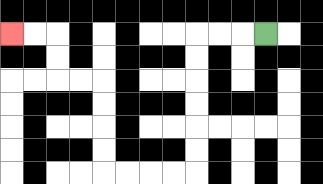{'start': '[11, 1]', 'end': '[0, 1]', 'path_directions': 'L,L,L,D,D,D,D,D,D,L,L,L,L,U,U,U,U,L,L,U,U,L,L', 'path_coordinates': '[[11, 1], [10, 1], [9, 1], [8, 1], [8, 2], [8, 3], [8, 4], [8, 5], [8, 6], [8, 7], [7, 7], [6, 7], [5, 7], [4, 7], [4, 6], [4, 5], [4, 4], [4, 3], [3, 3], [2, 3], [2, 2], [2, 1], [1, 1], [0, 1]]'}